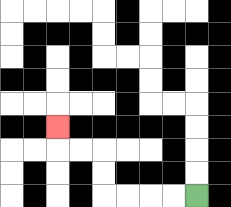{'start': '[8, 8]', 'end': '[2, 5]', 'path_directions': 'L,L,L,L,U,U,L,L,U', 'path_coordinates': '[[8, 8], [7, 8], [6, 8], [5, 8], [4, 8], [4, 7], [4, 6], [3, 6], [2, 6], [2, 5]]'}